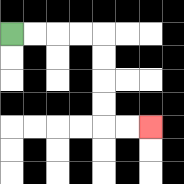{'start': '[0, 1]', 'end': '[6, 5]', 'path_directions': 'R,R,R,R,D,D,D,D,R,R', 'path_coordinates': '[[0, 1], [1, 1], [2, 1], [3, 1], [4, 1], [4, 2], [4, 3], [4, 4], [4, 5], [5, 5], [6, 5]]'}